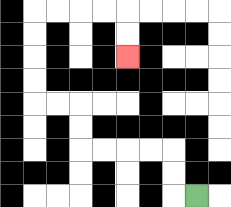{'start': '[8, 8]', 'end': '[5, 2]', 'path_directions': 'L,U,U,L,L,L,L,U,U,L,L,U,U,U,U,R,R,R,R,D,D', 'path_coordinates': '[[8, 8], [7, 8], [7, 7], [7, 6], [6, 6], [5, 6], [4, 6], [3, 6], [3, 5], [3, 4], [2, 4], [1, 4], [1, 3], [1, 2], [1, 1], [1, 0], [2, 0], [3, 0], [4, 0], [5, 0], [5, 1], [5, 2]]'}